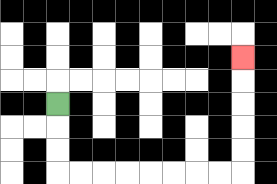{'start': '[2, 4]', 'end': '[10, 2]', 'path_directions': 'D,D,D,R,R,R,R,R,R,R,R,U,U,U,U,U', 'path_coordinates': '[[2, 4], [2, 5], [2, 6], [2, 7], [3, 7], [4, 7], [5, 7], [6, 7], [7, 7], [8, 7], [9, 7], [10, 7], [10, 6], [10, 5], [10, 4], [10, 3], [10, 2]]'}